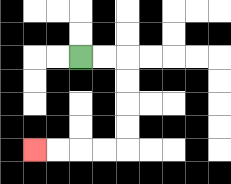{'start': '[3, 2]', 'end': '[1, 6]', 'path_directions': 'R,R,D,D,D,D,L,L,L,L', 'path_coordinates': '[[3, 2], [4, 2], [5, 2], [5, 3], [5, 4], [5, 5], [5, 6], [4, 6], [3, 6], [2, 6], [1, 6]]'}